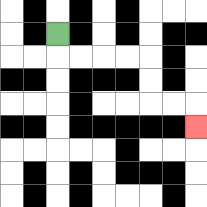{'start': '[2, 1]', 'end': '[8, 5]', 'path_directions': 'D,R,R,R,R,D,D,R,R,D', 'path_coordinates': '[[2, 1], [2, 2], [3, 2], [4, 2], [5, 2], [6, 2], [6, 3], [6, 4], [7, 4], [8, 4], [8, 5]]'}